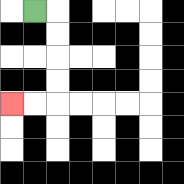{'start': '[1, 0]', 'end': '[0, 4]', 'path_directions': 'R,D,D,D,D,L,L', 'path_coordinates': '[[1, 0], [2, 0], [2, 1], [2, 2], [2, 3], [2, 4], [1, 4], [0, 4]]'}